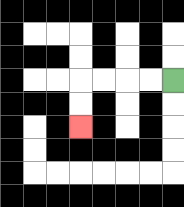{'start': '[7, 3]', 'end': '[3, 5]', 'path_directions': 'L,L,L,L,D,D', 'path_coordinates': '[[7, 3], [6, 3], [5, 3], [4, 3], [3, 3], [3, 4], [3, 5]]'}